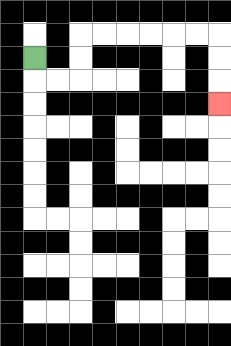{'start': '[1, 2]', 'end': '[9, 4]', 'path_directions': 'D,R,R,U,U,R,R,R,R,R,R,D,D,D', 'path_coordinates': '[[1, 2], [1, 3], [2, 3], [3, 3], [3, 2], [3, 1], [4, 1], [5, 1], [6, 1], [7, 1], [8, 1], [9, 1], [9, 2], [9, 3], [9, 4]]'}